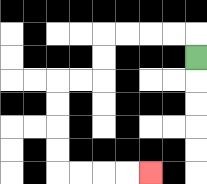{'start': '[8, 2]', 'end': '[6, 7]', 'path_directions': 'U,L,L,L,L,D,D,L,L,D,D,D,D,R,R,R,R', 'path_coordinates': '[[8, 2], [8, 1], [7, 1], [6, 1], [5, 1], [4, 1], [4, 2], [4, 3], [3, 3], [2, 3], [2, 4], [2, 5], [2, 6], [2, 7], [3, 7], [4, 7], [5, 7], [6, 7]]'}